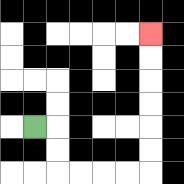{'start': '[1, 5]', 'end': '[6, 1]', 'path_directions': 'R,D,D,R,R,R,R,U,U,U,U,U,U', 'path_coordinates': '[[1, 5], [2, 5], [2, 6], [2, 7], [3, 7], [4, 7], [5, 7], [6, 7], [6, 6], [6, 5], [6, 4], [6, 3], [6, 2], [6, 1]]'}